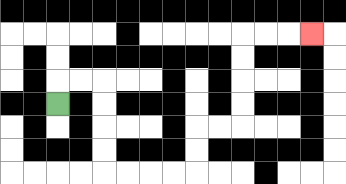{'start': '[2, 4]', 'end': '[13, 1]', 'path_directions': 'U,R,R,D,D,D,D,R,R,R,R,U,U,R,R,U,U,U,U,R,R,R', 'path_coordinates': '[[2, 4], [2, 3], [3, 3], [4, 3], [4, 4], [4, 5], [4, 6], [4, 7], [5, 7], [6, 7], [7, 7], [8, 7], [8, 6], [8, 5], [9, 5], [10, 5], [10, 4], [10, 3], [10, 2], [10, 1], [11, 1], [12, 1], [13, 1]]'}